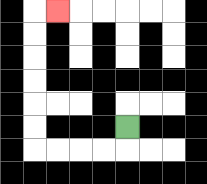{'start': '[5, 5]', 'end': '[2, 0]', 'path_directions': 'D,L,L,L,L,U,U,U,U,U,U,R', 'path_coordinates': '[[5, 5], [5, 6], [4, 6], [3, 6], [2, 6], [1, 6], [1, 5], [1, 4], [1, 3], [1, 2], [1, 1], [1, 0], [2, 0]]'}